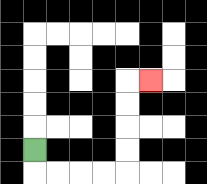{'start': '[1, 6]', 'end': '[6, 3]', 'path_directions': 'D,R,R,R,R,U,U,U,U,R', 'path_coordinates': '[[1, 6], [1, 7], [2, 7], [3, 7], [4, 7], [5, 7], [5, 6], [5, 5], [5, 4], [5, 3], [6, 3]]'}